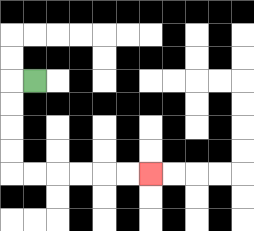{'start': '[1, 3]', 'end': '[6, 7]', 'path_directions': 'L,D,D,D,D,R,R,R,R,R,R', 'path_coordinates': '[[1, 3], [0, 3], [0, 4], [0, 5], [0, 6], [0, 7], [1, 7], [2, 7], [3, 7], [4, 7], [5, 7], [6, 7]]'}